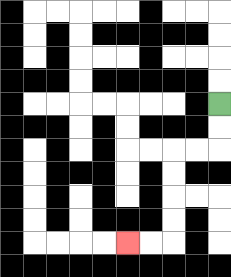{'start': '[9, 4]', 'end': '[5, 10]', 'path_directions': 'D,D,L,L,D,D,D,D,L,L', 'path_coordinates': '[[9, 4], [9, 5], [9, 6], [8, 6], [7, 6], [7, 7], [7, 8], [7, 9], [7, 10], [6, 10], [5, 10]]'}